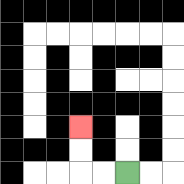{'start': '[5, 7]', 'end': '[3, 5]', 'path_directions': 'L,L,U,U', 'path_coordinates': '[[5, 7], [4, 7], [3, 7], [3, 6], [3, 5]]'}